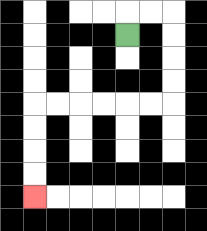{'start': '[5, 1]', 'end': '[1, 8]', 'path_directions': 'U,R,R,D,D,D,D,L,L,L,L,L,L,D,D,D,D', 'path_coordinates': '[[5, 1], [5, 0], [6, 0], [7, 0], [7, 1], [7, 2], [7, 3], [7, 4], [6, 4], [5, 4], [4, 4], [3, 4], [2, 4], [1, 4], [1, 5], [1, 6], [1, 7], [1, 8]]'}